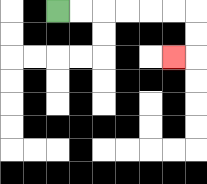{'start': '[2, 0]', 'end': '[7, 2]', 'path_directions': 'R,R,R,R,R,R,D,D,L', 'path_coordinates': '[[2, 0], [3, 0], [4, 0], [5, 0], [6, 0], [7, 0], [8, 0], [8, 1], [8, 2], [7, 2]]'}